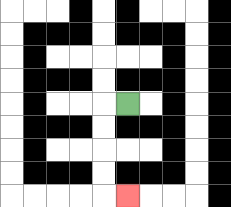{'start': '[5, 4]', 'end': '[5, 8]', 'path_directions': 'L,D,D,D,D,R', 'path_coordinates': '[[5, 4], [4, 4], [4, 5], [4, 6], [4, 7], [4, 8], [5, 8]]'}